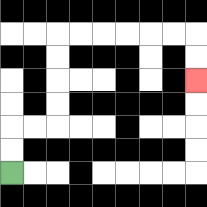{'start': '[0, 7]', 'end': '[8, 3]', 'path_directions': 'U,U,R,R,U,U,U,U,R,R,R,R,R,R,D,D', 'path_coordinates': '[[0, 7], [0, 6], [0, 5], [1, 5], [2, 5], [2, 4], [2, 3], [2, 2], [2, 1], [3, 1], [4, 1], [5, 1], [6, 1], [7, 1], [8, 1], [8, 2], [8, 3]]'}